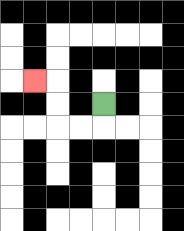{'start': '[4, 4]', 'end': '[1, 3]', 'path_directions': 'D,L,L,U,U,L', 'path_coordinates': '[[4, 4], [4, 5], [3, 5], [2, 5], [2, 4], [2, 3], [1, 3]]'}